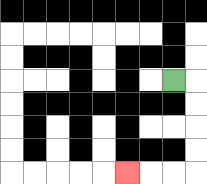{'start': '[7, 3]', 'end': '[5, 7]', 'path_directions': 'R,D,D,D,D,L,L,L', 'path_coordinates': '[[7, 3], [8, 3], [8, 4], [8, 5], [8, 6], [8, 7], [7, 7], [6, 7], [5, 7]]'}